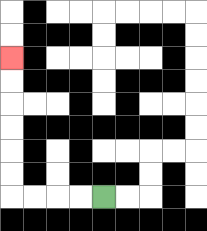{'start': '[4, 8]', 'end': '[0, 2]', 'path_directions': 'L,L,L,L,U,U,U,U,U,U', 'path_coordinates': '[[4, 8], [3, 8], [2, 8], [1, 8], [0, 8], [0, 7], [0, 6], [0, 5], [0, 4], [0, 3], [0, 2]]'}